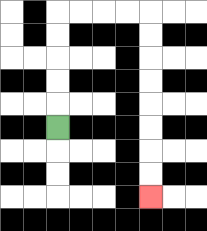{'start': '[2, 5]', 'end': '[6, 8]', 'path_directions': 'U,U,U,U,U,R,R,R,R,D,D,D,D,D,D,D,D', 'path_coordinates': '[[2, 5], [2, 4], [2, 3], [2, 2], [2, 1], [2, 0], [3, 0], [4, 0], [5, 0], [6, 0], [6, 1], [6, 2], [6, 3], [6, 4], [6, 5], [6, 6], [6, 7], [6, 8]]'}